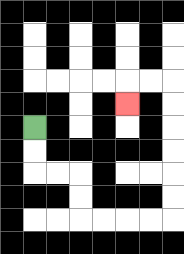{'start': '[1, 5]', 'end': '[5, 4]', 'path_directions': 'D,D,R,R,D,D,R,R,R,R,U,U,U,U,U,U,L,L,D', 'path_coordinates': '[[1, 5], [1, 6], [1, 7], [2, 7], [3, 7], [3, 8], [3, 9], [4, 9], [5, 9], [6, 9], [7, 9], [7, 8], [7, 7], [7, 6], [7, 5], [7, 4], [7, 3], [6, 3], [5, 3], [5, 4]]'}